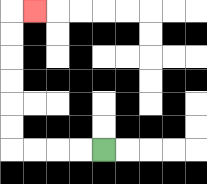{'start': '[4, 6]', 'end': '[1, 0]', 'path_directions': 'L,L,L,L,U,U,U,U,U,U,R', 'path_coordinates': '[[4, 6], [3, 6], [2, 6], [1, 6], [0, 6], [0, 5], [0, 4], [0, 3], [0, 2], [0, 1], [0, 0], [1, 0]]'}